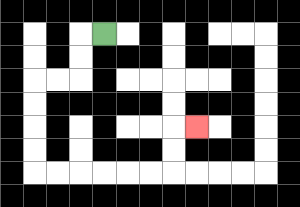{'start': '[4, 1]', 'end': '[8, 5]', 'path_directions': 'L,D,D,L,L,D,D,D,D,R,R,R,R,R,R,U,U,R', 'path_coordinates': '[[4, 1], [3, 1], [3, 2], [3, 3], [2, 3], [1, 3], [1, 4], [1, 5], [1, 6], [1, 7], [2, 7], [3, 7], [4, 7], [5, 7], [6, 7], [7, 7], [7, 6], [7, 5], [8, 5]]'}